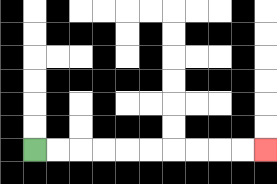{'start': '[1, 6]', 'end': '[11, 6]', 'path_directions': 'R,R,R,R,R,R,R,R,R,R', 'path_coordinates': '[[1, 6], [2, 6], [3, 6], [4, 6], [5, 6], [6, 6], [7, 6], [8, 6], [9, 6], [10, 6], [11, 6]]'}